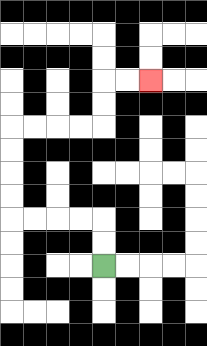{'start': '[4, 11]', 'end': '[6, 3]', 'path_directions': 'U,U,L,L,L,L,U,U,U,U,R,R,R,R,U,U,R,R', 'path_coordinates': '[[4, 11], [4, 10], [4, 9], [3, 9], [2, 9], [1, 9], [0, 9], [0, 8], [0, 7], [0, 6], [0, 5], [1, 5], [2, 5], [3, 5], [4, 5], [4, 4], [4, 3], [5, 3], [6, 3]]'}